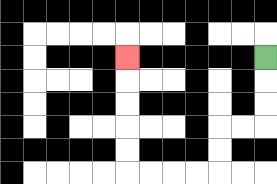{'start': '[11, 2]', 'end': '[5, 2]', 'path_directions': 'D,D,D,L,L,D,D,L,L,L,L,U,U,U,U,U', 'path_coordinates': '[[11, 2], [11, 3], [11, 4], [11, 5], [10, 5], [9, 5], [9, 6], [9, 7], [8, 7], [7, 7], [6, 7], [5, 7], [5, 6], [5, 5], [5, 4], [5, 3], [5, 2]]'}